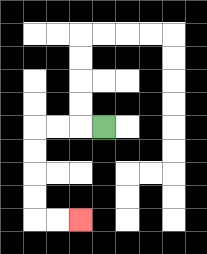{'start': '[4, 5]', 'end': '[3, 9]', 'path_directions': 'L,L,L,D,D,D,D,R,R', 'path_coordinates': '[[4, 5], [3, 5], [2, 5], [1, 5], [1, 6], [1, 7], [1, 8], [1, 9], [2, 9], [3, 9]]'}